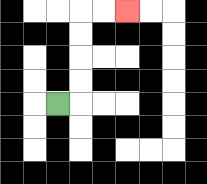{'start': '[2, 4]', 'end': '[5, 0]', 'path_directions': 'R,U,U,U,U,R,R', 'path_coordinates': '[[2, 4], [3, 4], [3, 3], [3, 2], [3, 1], [3, 0], [4, 0], [5, 0]]'}